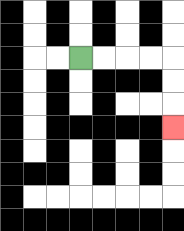{'start': '[3, 2]', 'end': '[7, 5]', 'path_directions': 'R,R,R,R,D,D,D', 'path_coordinates': '[[3, 2], [4, 2], [5, 2], [6, 2], [7, 2], [7, 3], [7, 4], [7, 5]]'}